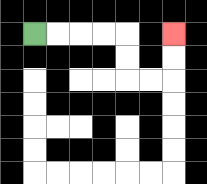{'start': '[1, 1]', 'end': '[7, 1]', 'path_directions': 'R,R,R,R,D,D,R,R,U,U', 'path_coordinates': '[[1, 1], [2, 1], [3, 1], [4, 1], [5, 1], [5, 2], [5, 3], [6, 3], [7, 3], [7, 2], [7, 1]]'}